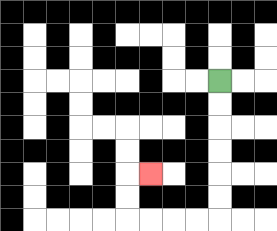{'start': '[9, 3]', 'end': '[6, 7]', 'path_directions': 'D,D,D,D,D,D,L,L,L,L,U,U,R', 'path_coordinates': '[[9, 3], [9, 4], [9, 5], [9, 6], [9, 7], [9, 8], [9, 9], [8, 9], [7, 9], [6, 9], [5, 9], [5, 8], [5, 7], [6, 7]]'}